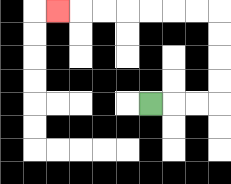{'start': '[6, 4]', 'end': '[2, 0]', 'path_directions': 'R,R,R,U,U,U,U,L,L,L,L,L,L,L', 'path_coordinates': '[[6, 4], [7, 4], [8, 4], [9, 4], [9, 3], [9, 2], [9, 1], [9, 0], [8, 0], [7, 0], [6, 0], [5, 0], [4, 0], [3, 0], [2, 0]]'}